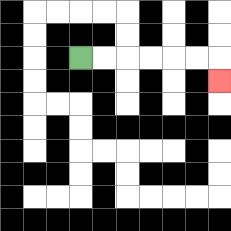{'start': '[3, 2]', 'end': '[9, 3]', 'path_directions': 'R,R,R,R,R,R,D', 'path_coordinates': '[[3, 2], [4, 2], [5, 2], [6, 2], [7, 2], [8, 2], [9, 2], [9, 3]]'}